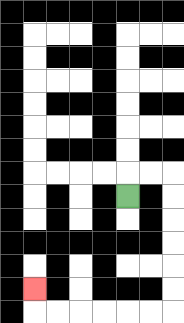{'start': '[5, 8]', 'end': '[1, 12]', 'path_directions': 'U,R,R,D,D,D,D,D,D,L,L,L,L,L,L,U', 'path_coordinates': '[[5, 8], [5, 7], [6, 7], [7, 7], [7, 8], [7, 9], [7, 10], [7, 11], [7, 12], [7, 13], [6, 13], [5, 13], [4, 13], [3, 13], [2, 13], [1, 13], [1, 12]]'}